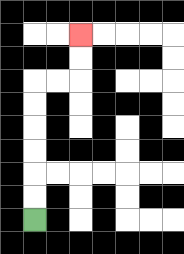{'start': '[1, 9]', 'end': '[3, 1]', 'path_directions': 'U,U,U,U,U,U,R,R,U,U', 'path_coordinates': '[[1, 9], [1, 8], [1, 7], [1, 6], [1, 5], [1, 4], [1, 3], [2, 3], [3, 3], [3, 2], [3, 1]]'}